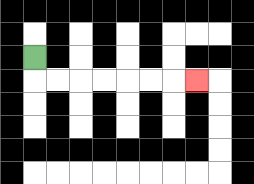{'start': '[1, 2]', 'end': '[8, 3]', 'path_directions': 'D,R,R,R,R,R,R,R', 'path_coordinates': '[[1, 2], [1, 3], [2, 3], [3, 3], [4, 3], [5, 3], [6, 3], [7, 3], [8, 3]]'}